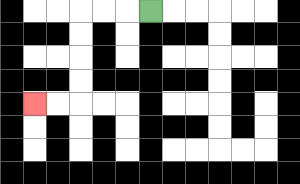{'start': '[6, 0]', 'end': '[1, 4]', 'path_directions': 'L,L,L,D,D,D,D,L,L', 'path_coordinates': '[[6, 0], [5, 0], [4, 0], [3, 0], [3, 1], [3, 2], [3, 3], [3, 4], [2, 4], [1, 4]]'}